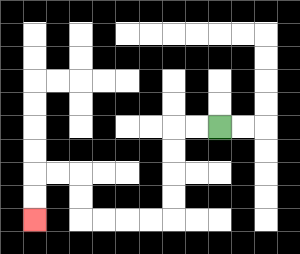{'start': '[9, 5]', 'end': '[1, 9]', 'path_directions': 'L,L,D,D,D,D,L,L,L,L,U,U,L,L,D,D', 'path_coordinates': '[[9, 5], [8, 5], [7, 5], [7, 6], [7, 7], [7, 8], [7, 9], [6, 9], [5, 9], [4, 9], [3, 9], [3, 8], [3, 7], [2, 7], [1, 7], [1, 8], [1, 9]]'}